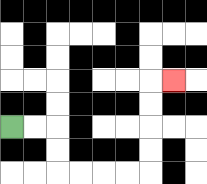{'start': '[0, 5]', 'end': '[7, 3]', 'path_directions': 'R,R,D,D,R,R,R,R,U,U,U,U,R', 'path_coordinates': '[[0, 5], [1, 5], [2, 5], [2, 6], [2, 7], [3, 7], [4, 7], [5, 7], [6, 7], [6, 6], [6, 5], [6, 4], [6, 3], [7, 3]]'}